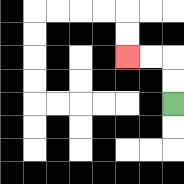{'start': '[7, 4]', 'end': '[5, 2]', 'path_directions': 'U,U,L,L', 'path_coordinates': '[[7, 4], [7, 3], [7, 2], [6, 2], [5, 2]]'}